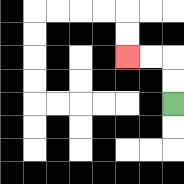{'start': '[7, 4]', 'end': '[5, 2]', 'path_directions': 'U,U,L,L', 'path_coordinates': '[[7, 4], [7, 3], [7, 2], [6, 2], [5, 2]]'}